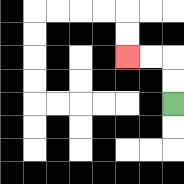{'start': '[7, 4]', 'end': '[5, 2]', 'path_directions': 'U,U,L,L', 'path_coordinates': '[[7, 4], [7, 3], [7, 2], [6, 2], [5, 2]]'}